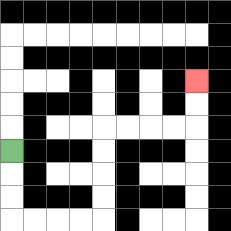{'start': '[0, 6]', 'end': '[8, 3]', 'path_directions': 'D,D,D,R,R,R,R,U,U,U,U,R,R,R,R,U,U', 'path_coordinates': '[[0, 6], [0, 7], [0, 8], [0, 9], [1, 9], [2, 9], [3, 9], [4, 9], [4, 8], [4, 7], [4, 6], [4, 5], [5, 5], [6, 5], [7, 5], [8, 5], [8, 4], [8, 3]]'}